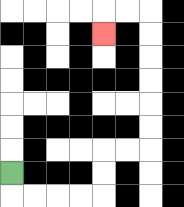{'start': '[0, 7]', 'end': '[4, 1]', 'path_directions': 'D,R,R,R,R,U,U,R,R,U,U,U,U,U,U,L,L,D', 'path_coordinates': '[[0, 7], [0, 8], [1, 8], [2, 8], [3, 8], [4, 8], [4, 7], [4, 6], [5, 6], [6, 6], [6, 5], [6, 4], [6, 3], [6, 2], [6, 1], [6, 0], [5, 0], [4, 0], [4, 1]]'}